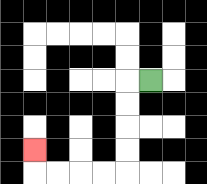{'start': '[6, 3]', 'end': '[1, 6]', 'path_directions': 'L,D,D,D,D,L,L,L,L,U', 'path_coordinates': '[[6, 3], [5, 3], [5, 4], [5, 5], [5, 6], [5, 7], [4, 7], [3, 7], [2, 7], [1, 7], [1, 6]]'}